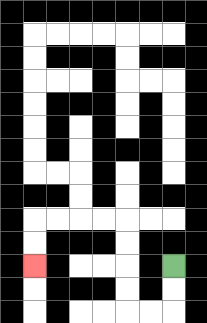{'start': '[7, 11]', 'end': '[1, 11]', 'path_directions': 'D,D,L,L,U,U,U,U,L,L,L,L,D,D', 'path_coordinates': '[[7, 11], [7, 12], [7, 13], [6, 13], [5, 13], [5, 12], [5, 11], [5, 10], [5, 9], [4, 9], [3, 9], [2, 9], [1, 9], [1, 10], [1, 11]]'}